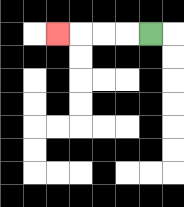{'start': '[6, 1]', 'end': '[2, 1]', 'path_directions': 'L,L,L,L', 'path_coordinates': '[[6, 1], [5, 1], [4, 1], [3, 1], [2, 1]]'}